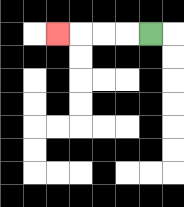{'start': '[6, 1]', 'end': '[2, 1]', 'path_directions': 'L,L,L,L', 'path_coordinates': '[[6, 1], [5, 1], [4, 1], [3, 1], [2, 1]]'}